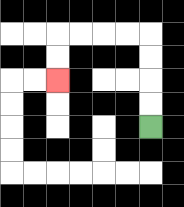{'start': '[6, 5]', 'end': '[2, 3]', 'path_directions': 'U,U,U,U,L,L,L,L,D,D', 'path_coordinates': '[[6, 5], [6, 4], [6, 3], [6, 2], [6, 1], [5, 1], [4, 1], [3, 1], [2, 1], [2, 2], [2, 3]]'}